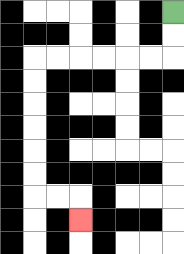{'start': '[7, 0]', 'end': '[3, 9]', 'path_directions': 'D,D,L,L,L,L,L,L,D,D,D,D,D,D,R,R,D', 'path_coordinates': '[[7, 0], [7, 1], [7, 2], [6, 2], [5, 2], [4, 2], [3, 2], [2, 2], [1, 2], [1, 3], [1, 4], [1, 5], [1, 6], [1, 7], [1, 8], [2, 8], [3, 8], [3, 9]]'}